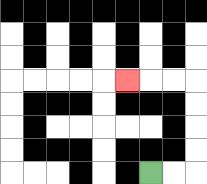{'start': '[6, 7]', 'end': '[5, 3]', 'path_directions': 'R,R,U,U,U,U,L,L,L', 'path_coordinates': '[[6, 7], [7, 7], [8, 7], [8, 6], [8, 5], [8, 4], [8, 3], [7, 3], [6, 3], [5, 3]]'}